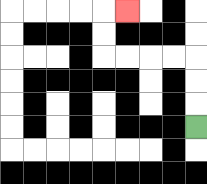{'start': '[8, 5]', 'end': '[5, 0]', 'path_directions': 'U,U,U,L,L,L,L,U,U,R', 'path_coordinates': '[[8, 5], [8, 4], [8, 3], [8, 2], [7, 2], [6, 2], [5, 2], [4, 2], [4, 1], [4, 0], [5, 0]]'}